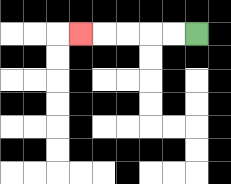{'start': '[8, 1]', 'end': '[3, 1]', 'path_directions': 'L,L,L,L,L', 'path_coordinates': '[[8, 1], [7, 1], [6, 1], [5, 1], [4, 1], [3, 1]]'}